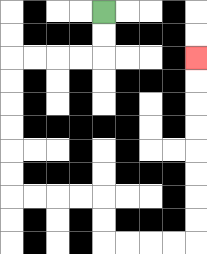{'start': '[4, 0]', 'end': '[8, 2]', 'path_directions': 'D,D,L,L,L,L,D,D,D,D,D,D,R,R,R,R,D,D,R,R,R,R,U,U,U,U,U,U,U,U', 'path_coordinates': '[[4, 0], [4, 1], [4, 2], [3, 2], [2, 2], [1, 2], [0, 2], [0, 3], [0, 4], [0, 5], [0, 6], [0, 7], [0, 8], [1, 8], [2, 8], [3, 8], [4, 8], [4, 9], [4, 10], [5, 10], [6, 10], [7, 10], [8, 10], [8, 9], [8, 8], [8, 7], [8, 6], [8, 5], [8, 4], [8, 3], [8, 2]]'}